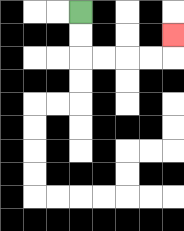{'start': '[3, 0]', 'end': '[7, 1]', 'path_directions': 'D,D,R,R,R,R,U', 'path_coordinates': '[[3, 0], [3, 1], [3, 2], [4, 2], [5, 2], [6, 2], [7, 2], [7, 1]]'}